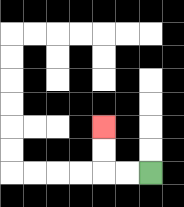{'start': '[6, 7]', 'end': '[4, 5]', 'path_directions': 'L,L,U,U', 'path_coordinates': '[[6, 7], [5, 7], [4, 7], [4, 6], [4, 5]]'}